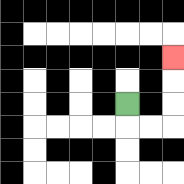{'start': '[5, 4]', 'end': '[7, 2]', 'path_directions': 'D,R,R,U,U,U', 'path_coordinates': '[[5, 4], [5, 5], [6, 5], [7, 5], [7, 4], [7, 3], [7, 2]]'}